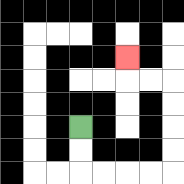{'start': '[3, 5]', 'end': '[5, 2]', 'path_directions': 'D,D,R,R,R,R,U,U,U,U,L,L,U', 'path_coordinates': '[[3, 5], [3, 6], [3, 7], [4, 7], [5, 7], [6, 7], [7, 7], [7, 6], [7, 5], [7, 4], [7, 3], [6, 3], [5, 3], [5, 2]]'}